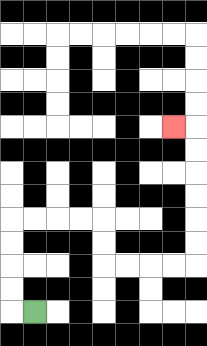{'start': '[1, 13]', 'end': '[7, 5]', 'path_directions': 'L,U,U,U,U,R,R,R,R,D,D,R,R,R,R,U,U,U,U,U,U,L', 'path_coordinates': '[[1, 13], [0, 13], [0, 12], [0, 11], [0, 10], [0, 9], [1, 9], [2, 9], [3, 9], [4, 9], [4, 10], [4, 11], [5, 11], [6, 11], [7, 11], [8, 11], [8, 10], [8, 9], [8, 8], [8, 7], [8, 6], [8, 5], [7, 5]]'}